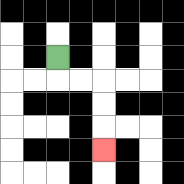{'start': '[2, 2]', 'end': '[4, 6]', 'path_directions': 'D,R,R,D,D,D', 'path_coordinates': '[[2, 2], [2, 3], [3, 3], [4, 3], [4, 4], [4, 5], [4, 6]]'}